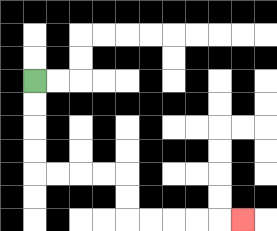{'start': '[1, 3]', 'end': '[10, 9]', 'path_directions': 'D,D,D,D,R,R,R,R,D,D,R,R,R,R,R', 'path_coordinates': '[[1, 3], [1, 4], [1, 5], [1, 6], [1, 7], [2, 7], [3, 7], [4, 7], [5, 7], [5, 8], [5, 9], [6, 9], [7, 9], [8, 9], [9, 9], [10, 9]]'}